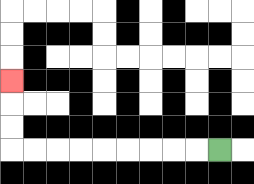{'start': '[9, 6]', 'end': '[0, 3]', 'path_directions': 'L,L,L,L,L,L,L,L,L,U,U,U', 'path_coordinates': '[[9, 6], [8, 6], [7, 6], [6, 6], [5, 6], [4, 6], [3, 6], [2, 6], [1, 6], [0, 6], [0, 5], [0, 4], [0, 3]]'}